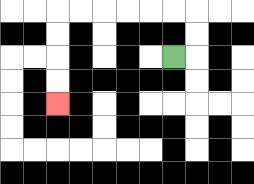{'start': '[7, 2]', 'end': '[2, 4]', 'path_directions': 'R,U,U,L,L,L,L,L,L,D,D,D,D', 'path_coordinates': '[[7, 2], [8, 2], [8, 1], [8, 0], [7, 0], [6, 0], [5, 0], [4, 0], [3, 0], [2, 0], [2, 1], [2, 2], [2, 3], [2, 4]]'}